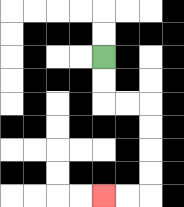{'start': '[4, 2]', 'end': '[4, 8]', 'path_directions': 'D,D,R,R,D,D,D,D,L,L', 'path_coordinates': '[[4, 2], [4, 3], [4, 4], [5, 4], [6, 4], [6, 5], [6, 6], [6, 7], [6, 8], [5, 8], [4, 8]]'}